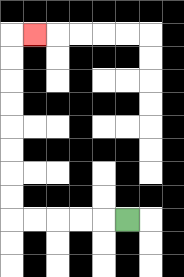{'start': '[5, 9]', 'end': '[1, 1]', 'path_directions': 'L,L,L,L,L,U,U,U,U,U,U,U,U,R', 'path_coordinates': '[[5, 9], [4, 9], [3, 9], [2, 9], [1, 9], [0, 9], [0, 8], [0, 7], [0, 6], [0, 5], [0, 4], [0, 3], [0, 2], [0, 1], [1, 1]]'}